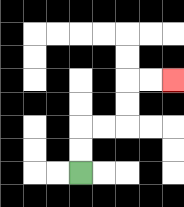{'start': '[3, 7]', 'end': '[7, 3]', 'path_directions': 'U,U,R,R,U,U,R,R', 'path_coordinates': '[[3, 7], [3, 6], [3, 5], [4, 5], [5, 5], [5, 4], [5, 3], [6, 3], [7, 3]]'}